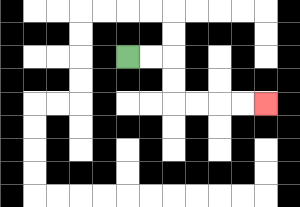{'start': '[5, 2]', 'end': '[11, 4]', 'path_directions': 'R,R,D,D,R,R,R,R', 'path_coordinates': '[[5, 2], [6, 2], [7, 2], [7, 3], [7, 4], [8, 4], [9, 4], [10, 4], [11, 4]]'}